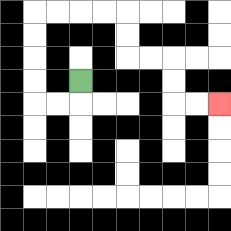{'start': '[3, 3]', 'end': '[9, 4]', 'path_directions': 'D,L,L,U,U,U,U,R,R,R,R,D,D,R,R,D,D,R,R', 'path_coordinates': '[[3, 3], [3, 4], [2, 4], [1, 4], [1, 3], [1, 2], [1, 1], [1, 0], [2, 0], [3, 0], [4, 0], [5, 0], [5, 1], [5, 2], [6, 2], [7, 2], [7, 3], [7, 4], [8, 4], [9, 4]]'}